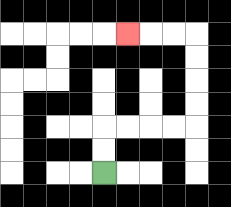{'start': '[4, 7]', 'end': '[5, 1]', 'path_directions': 'U,U,R,R,R,R,U,U,U,U,L,L,L', 'path_coordinates': '[[4, 7], [4, 6], [4, 5], [5, 5], [6, 5], [7, 5], [8, 5], [8, 4], [8, 3], [8, 2], [8, 1], [7, 1], [6, 1], [5, 1]]'}